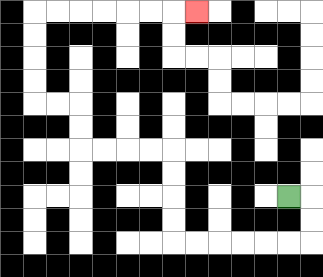{'start': '[12, 8]', 'end': '[8, 0]', 'path_directions': 'R,D,D,L,L,L,L,L,L,U,U,U,U,L,L,L,L,U,U,L,L,U,U,U,U,R,R,R,R,R,R,R', 'path_coordinates': '[[12, 8], [13, 8], [13, 9], [13, 10], [12, 10], [11, 10], [10, 10], [9, 10], [8, 10], [7, 10], [7, 9], [7, 8], [7, 7], [7, 6], [6, 6], [5, 6], [4, 6], [3, 6], [3, 5], [3, 4], [2, 4], [1, 4], [1, 3], [1, 2], [1, 1], [1, 0], [2, 0], [3, 0], [4, 0], [5, 0], [6, 0], [7, 0], [8, 0]]'}